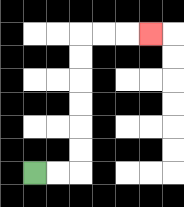{'start': '[1, 7]', 'end': '[6, 1]', 'path_directions': 'R,R,U,U,U,U,U,U,R,R,R', 'path_coordinates': '[[1, 7], [2, 7], [3, 7], [3, 6], [3, 5], [3, 4], [3, 3], [3, 2], [3, 1], [4, 1], [5, 1], [6, 1]]'}